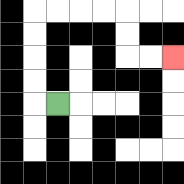{'start': '[2, 4]', 'end': '[7, 2]', 'path_directions': 'L,U,U,U,U,R,R,R,R,D,D,R,R', 'path_coordinates': '[[2, 4], [1, 4], [1, 3], [1, 2], [1, 1], [1, 0], [2, 0], [3, 0], [4, 0], [5, 0], [5, 1], [5, 2], [6, 2], [7, 2]]'}